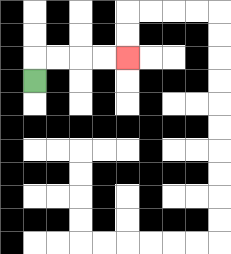{'start': '[1, 3]', 'end': '[5, 2]', 'path_directions': 'U,R,R,R,R', 'path_coordinates': '[[1, 3], [1, 2], [2, 2], [3, 2], [4, 2], [5, 2]]'}